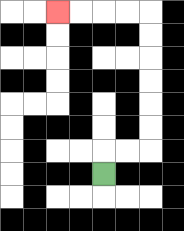{'start': '[4, 7]', 'end': '[2, 0]', 'path_directions': 'U,R,R,U,U,U,U,U,U,L,L,L,L', 'path_coordinates': '[[4, 7], [4, 6], [5, 6], [6, 6], [6, 5], [6, 4], [6, 3], [6, 2], [6, 1], [6, 0], [5, 0], [4, 0], [3, 0], [2, 0]]'}